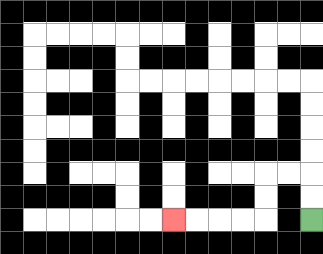{'start': '[13, 9]', 'end': '[7, 9]', 'path_directions': 'U,U,L,L,D,D,L,L,L,L', 'path_coordinates': '[[13, 9], [13, 8], [13, 7], [12, 7], [11, 7], [11, 8], [11, 9], [10, 9], [9, 9], [8, 9], [7, 9]]'}